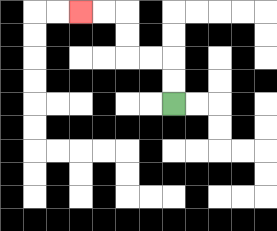{'start': '[7, 4]', 'end': '[3, 0]', 'path_directions': 'U,U,L,L,U,U,L,L', 'path_coordinates': '[[7, 4], [7, 3], [7, 2], [6, 2], [5, 2], [5, 1], [5, 0], [4, 0], [3, 0]]'}